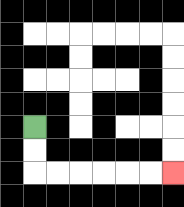{'start': '[1, 5]', 'end': '[7, 7]', 'path_directions': 'D,D,R,R,R,R,R,R', 'path_coordinates': '[[1, 5], [1, 6], [1, 7], [2, 7], [3, 7], [4, 7], [5, 7], [6, 7], [7, 7]]'}